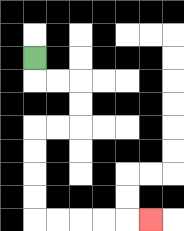{'start': '[1, 2]', 'end': '[6, 9]', 'path_directions': 'D,R,R,D,D,L,L,D,D,D,D,R,R,R,R,R', 'path_coordinates': '[[1, 2], [1, 3], [2, 3], [3, 3], [3, 4], [3, 5], [2, 5], [1, 5], [1, 6], [1, 7], [1, 8], [1, 9], [2, 9], [3, 9], [4, 9], [5, 9], [6, 9]]'}